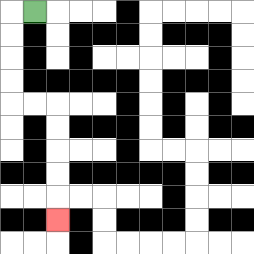{'start': '[1, 0]', 'end': '[2, 9]', 'path_directions': 'L,D,D,D,D,R,R,D,D,D,D,D', 'path_coordinates': '[[1, 0], [0, 0], [0, 1], [0, 2], [0, 3], [0, 4], [1, 4], [2, 4], [2, 5], [2, 6], [2, 7], [2, 8], [2, 9]]'}